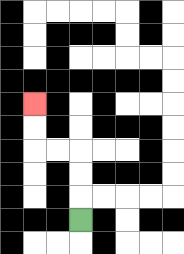{'start': '[3, 9]', 'end': '[1, 4]', 'path_directions': 'U,U,U,L,L,U,U', 'path_coordinates': '[[3, 9], [3, 8], [3, 7], [3, 6], [2, 6], [1, 6], [1, 5], [1, 4]]'}